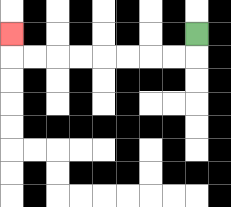{'start': '[8, 1]', 'end': '[0, 1]', 'path_directions': 'D,L,L,L,L,L,L,L,L,U', 'path_coordinates': '[[8, 1], [8, 2], [7, 2], [6, 2], [5, 2], [4, 2], [3, 2], [2, 2], [1, 2], [0, 2], [0, 1]]'}